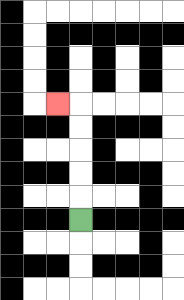{'start': '[3, 9]', 'end': '[2, 4]', 'path_directions': 'U,U,U,U,U,L', 'path_coordinates': '[[3, 9], [3, 8], [3, 7], [3, 6], [3, 5], [3, 4], [2, 4]]'}